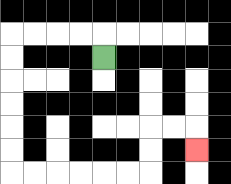{'start': '[4, 2]', 'end': '[8, 6]', 'path_directions': 'U,L,L,L,L,D,D,D,D,D,D,R,R,R,R,R,R,U,U,R,R,D', 'path_coordinates': '[[4, 2], [4, 1], [3, 1], [2, 1], [1, 1], [0, 1], [0, 2], [0, 3], [0, 4], [0, 5], [0, 6], [0, 7], [1, 7], [2, 7], [3, 7], [4, 7], [5, 7], [6, 7], [6, 6], [6, 5], [7, 5], [8, 5], [8, 6]]'}